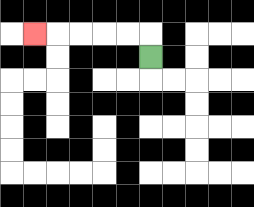{'start': '[6, 2]', 'end': '[1, 1]', 'path_directions': 'U,L,L,L,L,L', 'path_coordinates': '[[6, 2], [6, 1], [5, 1], [4, 1], [3, 1], [2, 1], [1, 1]]'}